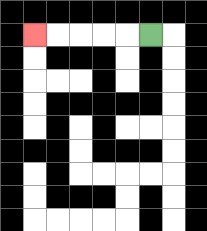{'start': '[6, 1]', 'end': '[1, 1]', 'path_directions': 'L,L,L,L,L', 'path_coordinates': '[[6, 1], [5, 1], [4, 1], [3, 1], [2, 1], [1, 1]]'}